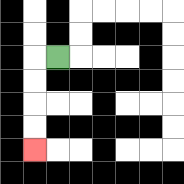{'start': '[2, 2]', 'end': '[1, 6]', 'path_directions': 'L,D,D,D,D', 'path_coordinates': '[[2, 2], [1, 2], [1, 3], [1, 4], [1, 5], [1, 6]]'}